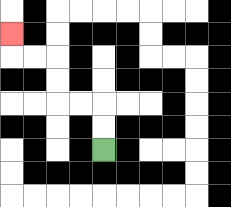{'start': '[4, 6]', 'end': '[0, 1]', 'path_directions': 'U,U,L,L,U,U,L,L,U', 'path_coordinates': '[[4, 6], [4, 5], [4, 4], [3, 4], [2, 4], [2, 3], [2, 2], [1, 2], [0, 2], [0, 1]]'}